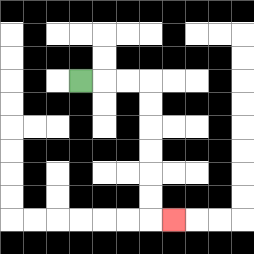{'start': '[3, 3]', 'end': '[7, 9]', 'path_directions': 'R,R,R,D,D,D,D,D,D,R', 'path_coordinates': '[[3, 3], [4, 3], [5, 3], [6, 3], [6, 4], [6, 5], [6, 6], [6, 7], [6, 8], [6, 9], [7, 9]]'}